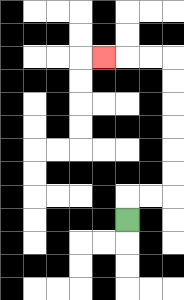{'start': '[5, 9]', 'end': '[4, 2]', 'path_directions': 'U,R,R,U,U,U,U,U,U,L,L,L', 'path_coordinates': '[[5, 9], [5, 8], [6, 8], [7, 8], [7, 7], [7, 6], [7, 5], [7, 4], [7, 3], [7, 2], [6, 2], [5, 2], [4, 2]]'}